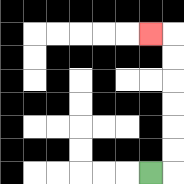{'start': '[6, 7]', 'end': '[6, 1]', 'path_directions': 'R,U,U,U,U,U,U,L', 'path_coordinates': '[[6, 7], [7, 7], [7, 6], [7, 5], [7, 4], [7, 3], [7, 2], [7, 1], [6, 1]]'}